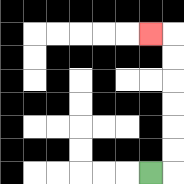{'start': '[6, 7]', 'end': '[6, 1]', 'path_directions': 'R,U,U,U,U,U,U,L', 'path_coordinates': '[[6, 7], [7, 7], [7, 6], [7, 5], [7, 4], [7, 3], [7, 2], [7, 1], [6, 1]]'}